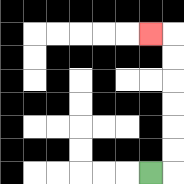{'start': '[6, 7]', 'end': '[6, 1]', 'path_directions': 'R,U,U,U,U,U,U,L', 'path_coordinates': '[[6, 7], [7, 7], [7, 6], [7, 5], [7, 4], [7, 3], [7, 2], [7, 1], [6, 1]]'}